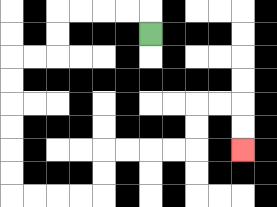{'start': '[6, 1]', 'end': '[10, 6]', 'path_directions': 'U,L,L,L,L,D,D,L,L,D,D,D,D,D,D,R,R,R,R,U,U,R,R,R,R,U,U,R,R,D,D', 'path_coordinates': '[[6, 1], [6, 0], [5, 0], [4, 0], [3, 0], [2, 0], [2, 1], [2, 2], [1, 2], [0, 2], [0, 3], [0, 4], [0, 5], [0, 6], [0, 7], [0, 8], [1, 8], [2, 8], [3, 8], [4, 8], [4, 7], [4, 6], [5, 6], [6, 6], [7, 6], [8, 6], [8, 5], [8, 4], [9, 4], [10, 4], [10, 5], [10, 6]]'}